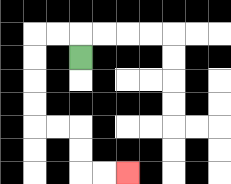{'start': '[3, 2]', 'end': '[5, 7]', 'path_directions': 'U,L,L,D,D,D,D,R,R,D,D,R,R', 'path_coordinates': '[[3, 2], [3, 1], [2, 1], [1, 1], [1, 2], [1, 3], [1, 4], [1, 5], [2, 5], [3, 5], [3, 6], [3, 7], [4, 7], [5, 7]]'}